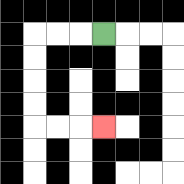{'start': '[4, 1]', 'end': '[4, 5]', 'path_directions': 'L,L,L,D,D,D,D,R,R,R', 'path_coordinates': '[[4, 1], [3, 1], [2, 1], [1, 1], [1, 2], [1, 3], [1, 4], [1, 5], [2, 5], [3, 5], [4, 5]]'}